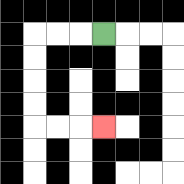{'start': '[4, 1]', 'end': '[4, 5]', 'path_directions': 'L,L,L,D,D,D,D,R,R,R', 'path_coordinates': '[[4, 1], [3, 1], [2, 1], [1, 1], [1, 2], [1, 3], [1, 4], [1, 5], [2, 5], [3, 5], [4, 5]]'}